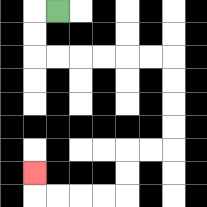{'start': '[2, 0]', 'end': '[1, 7]', 'path_directions': 'L,D,D,R,R,R,R,R,R,D,D,D,D,L,L,D,D,L,L,L,L,U', 'path_coordinates': '[[2, 0], [1, 0], [1, 1], [1, 2], [2, 2], [3, 2], [4, 2], [5, 2], [6, 2], [7, 2], [7, 3], [7, 4], [7, 5], [7, 6], [6, 6], [5, 6], [5, 7], [5, 8], [4, 8], [3, 8], [2, 8], [1, 8], [1, 7]]'}